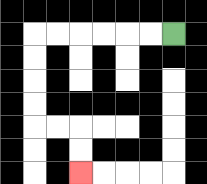{'start': '[7, 1]', 'end': '[3, 7]', 'path_directions': 'L,L,L,L,L,L,D,D,D,D,R,R,D,D', 'path_coordinates': '[[7, 1], [6, 1], [5, 1], [4, 1], [3, 1], [2, 1], [1, 1], [1, 2], [1, 3], [1, 4], [1, 5], [2, 5], [3, 5], [3, 6], [3, 7]]'}